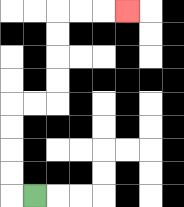{'start': '[1, 8]', 'end': '[5, 0]', 'path_directions': 'L,U,U,U,U,R,R,U,U,U,U,R,R,R', 'path_coordinates': '[[1, 8], [0, 8], [0, 7], [0, 6], [0, 5], [0, 4], [1, 4], [2, 4], [2, 3], [2, 2], [2, 1], [2, 0], [3, 0], [4, 0], [5, 0]]'}